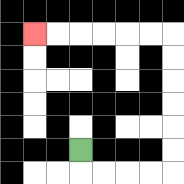{'start': '[3, 6]', 'end': '[1, 1]', 'path_directions': 'D,R,R,R,R,U,U,U,U,U,U,L,L,L,L,L,L', 'path_coordinates': '[[3, 6], [3, 7], [4, 7], [5, 7], [6, 7], [7, 7], [7, 6], [7, 5], [7, 4], [7, 3], [7, 2], [7, 1], [6, 1], [5, 1], [4, 1], [3, 1], [2, 1], [1, 1]]'}